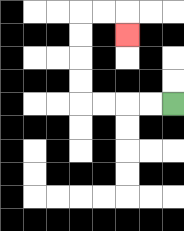{'start': '[7, 4]', 'end': '[5, 1]', 'path_directions': 'L,L,L,L,U,U,U,U,R,R,D', 'path_coordinates': '[[7, 4], [6, 4], [5, 4], [4, 4], [3, 4], [3, 3], [3, 2], [3, 1], [3, 0], [4, 0], [5, 0], [5, 1]]'}